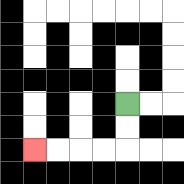{'start': '[5, 4]', 'end': '[1, 6]', 'path_directions': 'D,D,L,L,L,L', 'path_coordinates': '[[5, 4], [5, 5], [5, 6], [4, 6], [3, 6], [2, 6], [1, 6]]'}